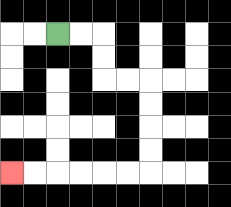{'start': '[2, 1]', 'end': '[0, 7]', 'path_directions': 'R,R,D,D,R,R,D,D,D,D,L,L,L,L,L,L', 'path_coordinates': '[[2, 1], [3, 1], [4, 1], [4, 2], [4, 3], [5, 3], [6, 3], [6, 4], [6, 5], [6, 6], [6, 7], [5, 7], [4, 7], [3, 7], [2, 7], [1, 7], [0, 7]]'}